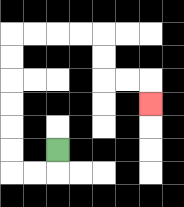{'start': '[2, 6]', 'end': '[6, 4]', 'path_directions': 'D,L,L,U,U,U,U,U,U,R,R,R,R,D,D,R,R,D', 'path_coordinates': '[[2, 6], [2, 7], [1, 7], [0, 7], [0, 6], [0, 5], [0, 4], [0, 3], [0, 2], [0, 1], [1, 1], [2, 1], [3, 1], [4, 1], [4, 2], [4, 3], [5, 3], [6, 3], [6, 4]]'}